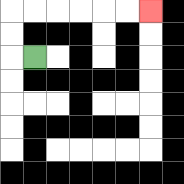{'start': '[1, 2]', 'end': '[6, 0]', 'path_directions': 'L,U,U,R,R,R,R,R,R', 'path_coordinates': '[[1, 2], [0, 2], [0, 1], [0, 0], [1, 0], [2, 0], [3, 0], [4, 0], [5, 0], [6, 0]]'}